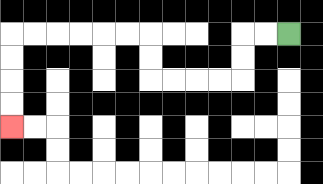{'start': '[12, 1]', 'end': '[0, 5]', 'path_directions': 'L,L,D,D,L,L,L,L,U,U,L,L,L,L,L,L,D,D,D,D', 'path_coordinates': '[[12, 1], [11, 1], [10, 1], [10, 2], [10, 3], [9, 3], [8, 3], [7, 3], [6, 3], [6, 2], [6, 1], [5, 1], [4, 1], [3, 1], [2, 1], [1, 1], [0, 1], [0, 2], [0, 3], [0, 4], [0, 5]]'}